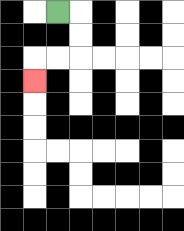{'start': '[2, 0]', 'end': '[1, 3]', 'path_directions': 'R,D,D,L,L,D', 'path_coordinates': '[[2, 0], [3, 0], [3, 1], [3, 2], [2, 2], [1, 2], [1, 3]]'}